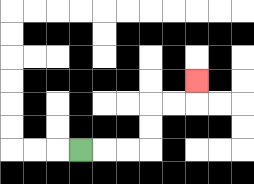{'start': '[3, 6]', 'end': '[8, 3]', 'path_directions': 'R,R,R,U,U,R,R,U', 'path_coordinates': '[[3, 6], [4, 6], [5, 6], [6, 6], [6, 5], [6, 4], [7, 4], [8, 4], [8, 3]]'}